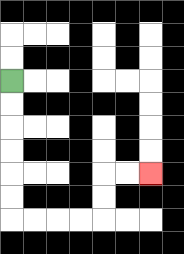{'start': '[0, 3]', 'end': '[6, 7]', 'path_directions': 'D,D,D,D,D,D,R,R,R,R,U,U,R,R', 'path_coordinates': '[[0, 3], [0, 4], [0, 5], [0, 6], [0, 7], [0, 8], [0, 9], [1, 9], [2, 9], [3, 9], [4, 9], [4, 8], [4, 7], [5, 7], [6, 7]]'}